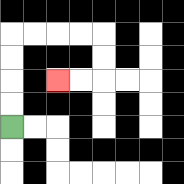{'start': '[0, 5]', 'end': '[2, 3]', 'path_directions': 'U,U,U,U,R,R,R,R,D,D,L,L', 'path_coordinates': '[[0, 5], [0, 4], [0, 3], [0, 2], [0, 1], [1, 1], [2, 1], [3, 1], [4, 1], [4, 2], [4, 3], [3, 3], [2, 3]]'}